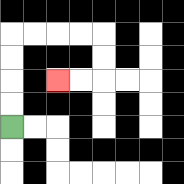{'start': '[0, 5]', 'end': '[2, 3]', 'path_directions': 'U,U,U,U,R,R,R,R,D,D,L,L', 'path_coordinates': '[[0, 5], [0, 4], [0, 3], [0, 2], [0, 1], [1, 1], [2, 1], [3, 1], [4, 1], [4, 2], [4, 3], [3, 3], [2, 3]]'}